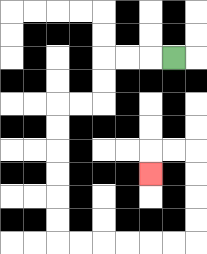{'start': '[7, 2]', 'end': '[6, 7]', 'path_directions': 'L,L,L,D,D,L,L,D,D,D,D,D,D,R,R,R,R,R,R,U,U,U,U,L,L,D', 'path_coordinates': '[[7, 2], [6, 2], [5, 2], [4, 2], [4, 3], [4, 4], [3, 4], [2, 4], [2, 5], [2, 6], [2, 7], [2, 8], [2, 9], [2, 10], [3, 10], [4, 10], [5, 10], [6, 10], [7, 10], [8, 10], [8, 9], [8, 8], [8, 7], [8, 6], [7, 6], [6, 6], [6, 7]]'}